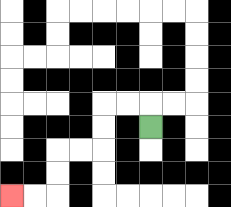{'start': '[6, 5]', 'end': '[0, 8]', 'path_directions': 'U,L,L,D,D,L,L,D,D,L,L', 'path_coordinates': '[[6, 5], [6, 4], [5, 4], [4, 4], [4, 5], [4, 6], [3, 6], [2, 6], [2, 7], [2, 8], [1, 8], [0, 8]]'}